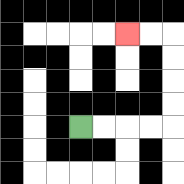{'start': '[3, 5]', 'end': '[5, 1]', 'path_directions': 'R,R,R,R,U,U,U,U,L,L', 'path_coordinates': '[[3, 5], [4, 5], [5, 5], [6, 5], [7, 5], [7, 4], [7, 3], [7, 2], [7, 1], [6, 1], [5, 1]]'}